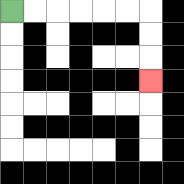{'start': '[0, 0]', 'end': '[6, 3]', 'path_directions': 'R,R,R,R,R,R,D,D,D', 'path_coordinates': '[[0, 0], [1, 0], [2, 0], [3, 0], [4, 0], [5, 0], [6, 0], [6, 1], [6, 2], [6, 3]]'}